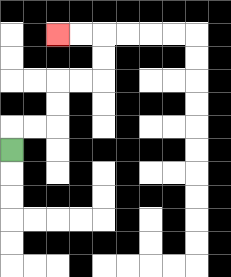{'start': '[0, 6]', 'end': '[2, 1]', 'path_directions': 'U,R,R,U,U,R,R,U,U,L,L', 'path_coordinates': '[[0, 6], [0, 5], [1, 5], [2, 5], [2, 4], [2, 3], [3, 3], [4, 3], [4, 2], [4, 1], [3, 1], [2, 1]]'}